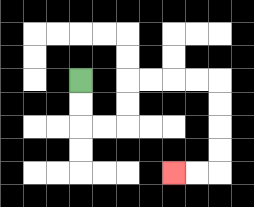{'start': '[3, 3]', 'end': '[7, 7]', 'path_directions': 'D,D,R,R,U,U,R,R,R,R,D,D,D,D,L,L', 'path_coordinates': '[[3, 3], [3, 4], [3, 5], [4, 5], [5, 5], [5, 4], [5, 3], [6, 3], [7, 3], [8, 3], [9, 3], [9, 4], [9, 5], [9, 6], [9, 7], [8, 7], [7, 7]]'}